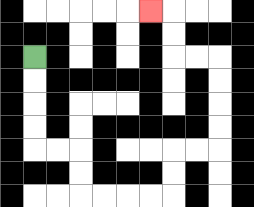{'start': '[1, 2]', 'end': '[6, 0]', 'path_directions': 'D,D,D,D,R,R,D,D,R,R,R,R,U,U,R,R,U,U,U,U,L,L,U,U,L', 'path_coordinates': '[[1, 2], [1, 3], [1, 4], [1, 5], [1, 6], [2, 6], [3, 6], [3, 7], [3, 8], [4, 8], [5, 8], [6, 8], [7, 8], [7, 7], [7, 6], [8, 6], [9, 6], [9, 5], [9, 4], [9, 3], [9, 2], [8, 2], [7, 2], [7, 1], [7, 0], [6, 0]]'}